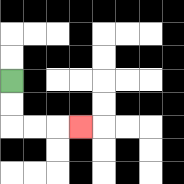{'start': '[0, 3]', 'end': '[3, 5]', 'path_directions': 'D,D,R,R,R', 'path_coordinates': '[[0, 3], [0, 4], [0, 5], [1, 5], [2, 5], [3, 5]]'}